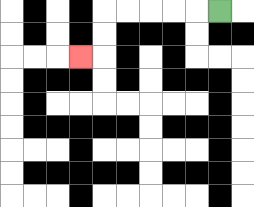{'start': '[9, 0]', 'end': '[3, 2]', 'path_directions': 'L,L,L,L,L,D,D,L', 'path_coordinates': '[[9, 0], [8, 0], [7, 0], [6, 0], [5, 0], [4, 0], [4, 1], [4, 2], [3, 2]]'}